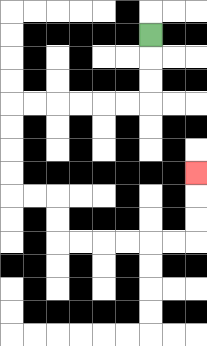{'start': '[6, 1]', 'end': '[8, 7]', 'path_directions': 'D,D,D,L,L,L,L,L,L,D,D,D,D,R,R,D,D,R,R,R,R,R,R,U,U,U', 'path_coordinates': '[[6, 1], [6, 2], [6, 3], [6, 4], [5, 4], [4, 4], [3, 4], [2, 4], [1, 4], [0, 4], [0, 5], [0, 6], [0, 7], [0, 8], [1, 8], [2, 8], [2, 9], [2, 10], [3, 10], [4, 10], [5, 10], [6, 10], [7, 10], [8, 10], [8, 9], [8, 8], [8, 7]]'}